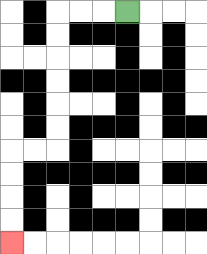{'start': '[5, 0]', 'end': '[0, 10]', 'path_directions': 'L,L,L,D,D,D,D,D,D,L,L,D,D,D,D', 'path_coordinates': '[[5, 0], [4, 0], [3, 0], [2, 0], [2, 1], [2, 2], [2, 3], [2, 4], [2, 5], [2, 6], [1, 6], [0, 6], [0, 7], [0, 8], [0, 9], [0, 10]]'}